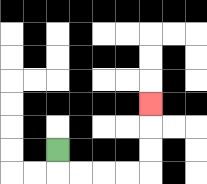{'start': '[2, 6]', 'end': '[6, 4]', 'path_directions': 'D,R,R,R,R,U,U,U', 'path_coordinates': '[[2, 6], [2, 7], [3, 7], [4, 7], [5, 7], [6, 7], [6, 6], [6, 5], [6, 4]]'}